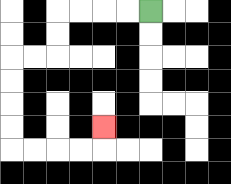{'start': '[6, 0]', 'end': '[4, 5]', 'path_directions': 'L,L,L,L,D,D,L,L,D,D,D,D,R,R,R,R,U', 'path_coordinates': '[[6, 0], [5, 0], [4, 0], [3, 0], [2, 0], [2, 1], [2, 2], [1, 2], [0, 2], [0, 3], [0, 4], [0, 5], [0, 6], [1, 6], [2, 6], [3, 6], [4, 6], [4, 5]]'}